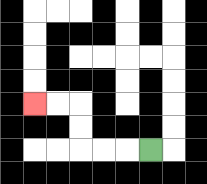{'start': '[6, 6]', 'end': '[1, 4]', 'path_directions': 'L,L,L,U,U,L,L', 'path_coordinates': '[[6, 6], [5, 6], [4, 6], [3, 6], [3, 5], [3, 4], [2, 4], [1, 4]]'}